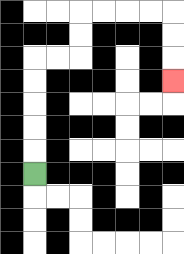{'start': '[1, 7]', 'end': '[7, 3]', 'path_directions': 'U,U,U,U,U,R,R,U,U,R,R,R,R,D,D,D', 'path_coordinates': '[[1, 7], [1, 6], [1, 5], [1, 4], [1, 3], [1, 2], [2, 2], [3, 2], [3, 1], [3, 0], [4, 0], [5, 0], [6, 0], [7, 0], [7, 1], [7, 2], [7, 3]]'}